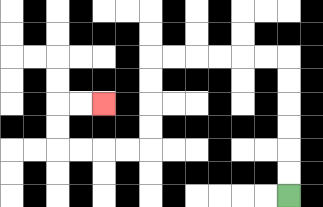{'start': '[12, 8]', 'end': '[4, 4]', 'path_directions': 'U,U,U,U,U,U,L,L,L,L,L,L,D,D,D,D,L,L,L,L,U,U,R,R', 'path_coordinates': '[[12, 8], [12, 7], [12, 6], [12, 5], [12, 4], [12, 3], [12, 2], [11, 2], [10, 2], [9, 2], [8, 2], [7, 2], [6, 2], [6, 3], [6, 4], [6, 5], [6, 6], [5, 6], [4, 6], [3, 6], [2, 6], [2, 5], [2, 4], [3, 4], [4, 4]]'}